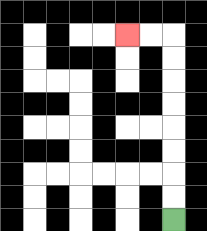{'start': '[7, 9]', 'end': '[5, 1]', 'path_directions': 'U,U,U,U,U,U,U,U,L,L', 'path_coordinates': '[[7, 9], [7, 8], [7, 7], [7, 6], [7, 5], [7, 4], [7, 3], [7, 2], [7, 1], [6, 1], [5, 1]]'}